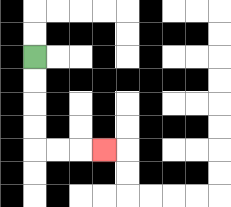{'start': '[1, 2]', 'end': '[4, 6]', 'path_directions': 'D,D,D,D,R,R,R', 'path_coordinates': '[[1, 2], [1, 3], [1, 4], [1, 5], [1, 6], [2, 6], [3, 6], [4, 6]]'}